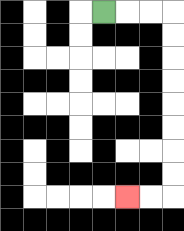{'start': '[4, 0]', 'end': '[5, 8]', 'path_directions': 'R,R,R,D,D,D,D,D,D,D,D,L,L', 'path_coordinates': '[[4, 0], [5, 0], [6, 0], [7, 0], [7, 1], [7, 2], [7, 3], [7, 4], [7, 5], [7, 6], [7, 7], [7, 8], [6, 8], [5, 8]]'}